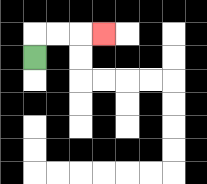{'start': '[1, 2]', 'end': '[4, 1]', 'path_directions': 'U,R,R,R', 'path_coordinates': '[[1, 2], [1, 1], [2, 1], [3, 1], [4, 1]]'}